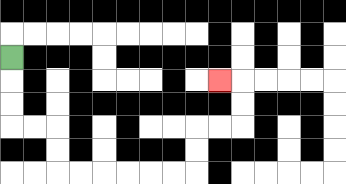{'start': '[0, 2]', 'end': '[9, 3]', 'path_directions': 'D,D,D,R,R,D,D,R,R,R,R,R,R,U,U,R,R,U,U,L', 'path_coordinates': '[[0, 2], [0, 3], [0, 4], [0, 5], [1, 5], [2, 5], [2, 6], [2, 7], [3, 7], [4, 7], [5, 7], [6, 7], [7, 7], [8, 7], [8, 6], [8, 5], [9, 5], [10, 5], [10, 4], [10, 3], [9, 3]]'}